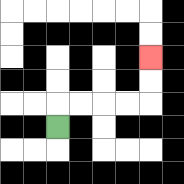{'start': '[2, 5]', 'end': '[6, 2]', 'path_directions': 'U,R,R,R,R,U,U', 'path_coordinates': '[[2, 5], [2, 4], [3, 4], [4, 4], [5, 4], [6, 4], [6, 3], [6, 2]]'}